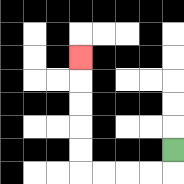{'start': '[7, 6]', 'end': '[3, 2]', 'path_directions': 'D,L,L,L,L,U,U,U,U,U', 'path_coordinates': '[[7, 6], [7, 7], [6, 7], [5, 7], [4, 7], [3, 7], [3, 6], [3, 5], [3, 4], [3, 3], [3, 2]]'}